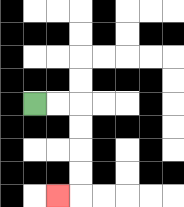{'start': '[1, 4]', 'end': '[2, 8]', 'path_directions': 'R,R,D,D,D,D,L', 'path_coordinates': '[[1, 4], [2, 4], [3, 4], [3, 5], [3, 6], [3, 7], [3, 8], [2, 8]]'}